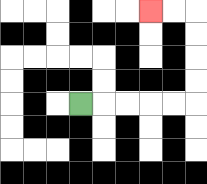{'start': '[3, 4]', 'end': '[6, 0]', 'path_directions': 'R,R,R,R,R,U,U,U,U,L,L', 'path_coordinates': '[[3, 4], [4, 4], [5, 4], [6, 4], [7, 4], [8, 4], [8, 3], [8, 2], [8, 1], [8, 0], [7, 0], [6, 0]]'}